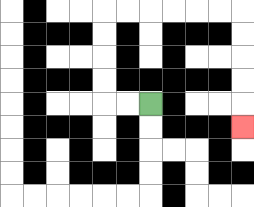{'start': '[6, 4]', 'end': '[10, 5]', 'path_directions': 'L,L,U,U,U,U,R,R,R,R,R,R,D,D,D,D,D', 'path_coordinates': '[[6, 4], [5, 4], [4, 4], [4, 3], [4, 2], [4, 1], [4, 0], [5, 0], [6, 0], [7, 0], [8, 0], [9, 0], [10, 0], [10, 1], [10, 2], [10, 3], [10, 4], [10, 5]]'}